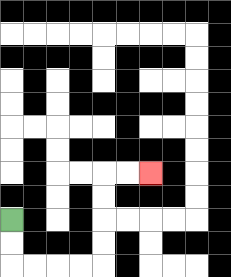{'start': '[0, 9]', 'end': '[6, 7]', 'path_directions': 'D,D,R,R,R,R,U,U,U,U,R,R', 'path_coordinates': '[[0, 9], [0, 10], [0, 11], [1, 11], [2, 11], [3, 11], [4, 11], [4, 10], [4, 9], [4, 8], [4, 7], [5, 7], [6, 7]]'}